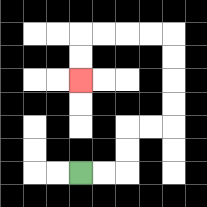{'start': '[3, 7]', 'end': '[3, 3]', 'path_directions': 'R,R,U,U,R,R,U,U,U,U,L,L,L,L,D,D', 'path_coordinates': '[[3, 7], [4, 7], [5, 7], [5, 6], [5, 5], [6, 5], [7, 5], [7, 4], [7, 3], [7, 2], [7, 1], [6, 1], [5, 1], [4, 1], [3, 1], [3, 2], [3, 3]]'}